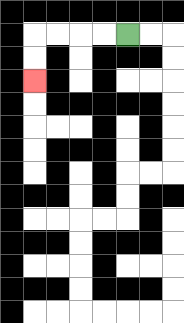{'start': '[5, 1]', 'end': '[1, 3]', 'path_directions': 'L,L,L,L,D,D', 'path_coordinates': '[[5, 1], [4, 1], [3, 1], [2, 1], [1, 1], [1, 2], [1, 3]]'}